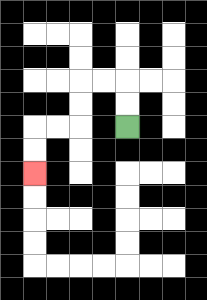{'start': '[5, 5]', 'end': '[1, 7]', 'path_directions': 'U,U,L,L,D,D,L,L,D,D', 'path_coordinates': '[[5, 5], [5, 4], [5, 3], [4, 3], [3, 3], [3, 4], [3, 5], [2, 5], [1, 5], [1, 6], [1, 7]]'}